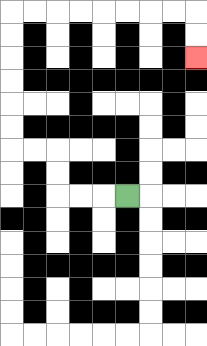{'start': '[5, 8]', 'end': '[8, 2]', 'path_directions': 'L,L,L,U,U,L,L,U,U,U,U,U,U,R,R,R,R,R,R,R,R,D,D', 'path_coordinates': '[[5, 8], [4, 8], [3, 8], [2, 8], [2, 7], [2, 6], [1, 6], [0, 6], [0, 5], [0, 4], [0, 3], [0, 2], [0, 1], [0, 0], [1, 0], [2, 0], [3, 0], [4, 0], [5, 0], [6, 0], [7, 0], [8, 0], [8, 1], [8, 2]]'}